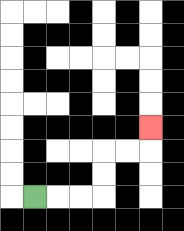{'start': '[1, 8]', 'end': '[6, 5]', 'path_directions': 'R,R,R,U,U,R,R,U', 'path_coordinates': '[[1, 8], [2, 8], [3, 8], [4, 8], [4, 7], [4, 6], [5, 6], [6, 6], [6, 5]]'}